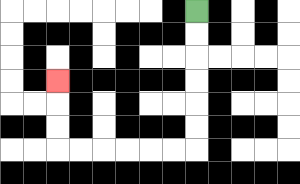{'start': '[8, 0]', 'end': '[2, 3]', 'path_directions': 'D,D,D,D,D,D,L,L,L,L,L,L,U,U,U', 'path_coordinates': '[[8, 0], [8, 1], [8, 2], [8, 3], [8, 4], [8, 5], [8, 6], [7, 6], [6, 6], [5, 6], [4, 6], [3, 6], [2, 6], [2, 5], [2, 4], [2, 3]]'}